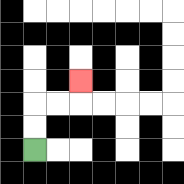{'start': '[1, 6]', 'end': '[3, 3]', 'path_directions': 'U,U,R,R,U', 'path_coordinates': '[[1, 6], [1, 5], [1, 4], [2, 4], [3, 4], [3, 3]]'}